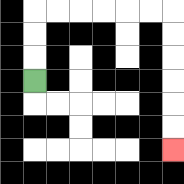{'start': '[1, 3]', 'end': '[7, 6]', 'path_directions': 'U,U,U,R,R,R,R,R,R,D,D,D,D,D,D', 'path_coordinates': '[[1, 3], [1, 2], [1, 1], [1, 0], [2, 0], [3, 0], [4, 0], [5, 0], [6, 0], [7, 0], [7, 1], [7, 2], [7, 3], [7, 4], [7, 5], [7, 6]]'}